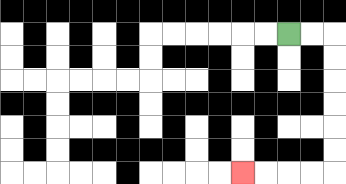{'start': '[12, 1]', 'end': '[10, 7]', 'path_directions': 'R,R,D,D,D,D,D,D,L,L,L,L', 'path_coordinates': '[[12, 1], [13, 1], [14, 1], [14, 2], [14, 3], [14, 4], [14, 5], [14, 6], [14, 7], [13, 7], [12, 7], [11, 7], [10, 7]]'}